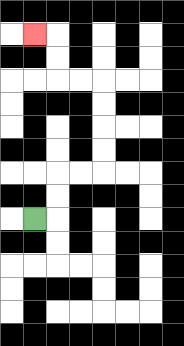{'start': '[1, 9]', 'end': '[1, 1]', 'path_directions': 'R,U,U,R,R,U,U,U,U,L,L,U,U,L', 'path_coordinates': '[[1, 9], [2, 9], [2, 8], [2, 7], [3, 7], [4, 7], [4, 6], [4, 5], [4, 4], [4, 3], [3, 3], [2, 3], [2, 2], [2, 1], [1, 1]]'}